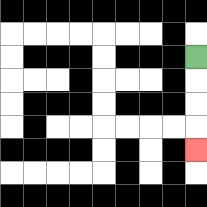{'start': '[8, 2]', 'end': '[8, 6]', 'path_directions': 'D,D,D,D', 'path_coordinates': '[[8, 2], [8, 3], [8, 4], [8, 5], [8, 6]]'}